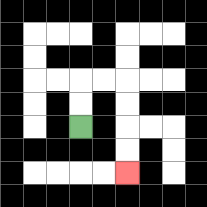{'start': '[3, 5]', 'end': '[5, 7]', 'path_directions': 'U,U,R,R,D,D,D,D', 'path_coordinates': '[[3, 5], [3, 4], [3, 3], [4, 3], [5, 3], [5, 4], [5, 5], [5, 6], [5, 7]]'}